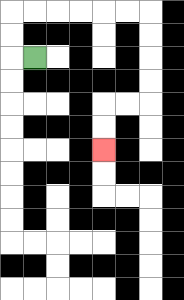{'start': '[1, 2]', 'end': '[4, 6]', 'path_directions': 'L,U,U,R,R,R,R,R,R,D,D,D,D,L,L,D,D', 'path_coordinates': '[[1, 2], [0, 2], [0, 1], [0, 0], [1, 0], [2, 0], [3, 0], [4, 0], [5, 0], [6, 0], [6, 1], [6, 2], [6, 3], [6, 4], [5, 4], [4, 4], [4, 5], [4, 6]]'}